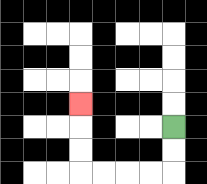{'start': '[7, 5]', 'end': '[3, 4]', 'path_directions': 'D,D,L,L,L,L,U,U,U', 'path_coordinates': '[[7, 5], [7, 6], [7, 7], [6, 7], [5, 7], [4, 7], [3, 7], [3, 6], [3, 5], [3, 4]]'}